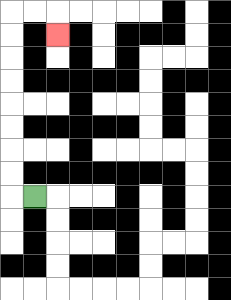{'start': '[1, 8]', 'end': '[2, 1]', 'path_directions': 'L,U,U,U,U,U,U,U,U,R,R,D', 'path_coordinates': '[[1, 8], [0, 8], [0, 7], [0, 6], [0, 5], [0, 4], [0, 3], [0, 2], [0, 1], [0, 0], [1, 0], [2, 0], [2, 1]]'}